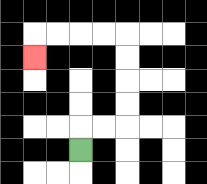{'start': '[3, 6]', 'end': '[1, 2]', 'path_directions': 'U,R,R,U,U,U,U,L,L,L,L,D', 'path_coordinates': '[[3, 6], [3, 5], [4, 5], [5, 5], [5, 4], [5, 3], [5, 2], [5, 1], [4, 1], [3, 1], [2, 1], [1, 1], [1, 2]]'}